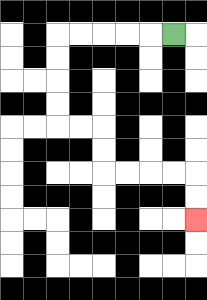{'start': '[7, 1]', 'end': '[8, 9]', 'path_directions': 'L,L,L,L,L,D,D,D,D,R,R,D,D,R,R,R,R,D,D', 'path_coordinates': '[[7, 1], [6, 1], [5, 1], [4, 1], [3, 1], [2, 1], [2, 2], [2, 3], [2, 4], [2, 5], [3, 5], [4, 5], [4, 6], [4, 7], [5, 7], [6, 7], [7, 7], [8, 7], [8, 8], [8, 9]]'}